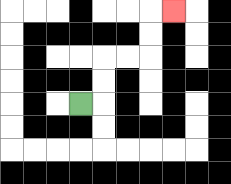{'start': '[3, 4]', 'end': '[7, 0]', 'path_directions': 'R,U,U,R,R,U,U,R', 'path_coordinates': '[[3, 4], [4, 4], [4, 3], [4, 2], [5, 2], [6, 2], [6, 1], [6, 0], [7, 0]]'}